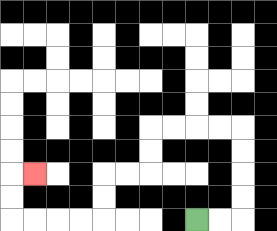{'start': '[8, 9]', 'end': '[1, 7]', 'path_directions': 'R,R,U,U,U,U,L,L,L,L,D,D,L,L,D,D,L,L,L,L,U,U,R', 'path_coordinates': '[[8, 9], [9, 9], [10, 9], [10, 8], [10, 7], [10, 6], [10, 5], [9, 5], [8, 5], [7, 5], [6, 5], [6, 6], [6, 7], [5, 7], [4, 7], [4, 8], [4, 9], [3, 9], [2, 9], [1, 9], [0, 9], [0, 8], [0, 7], [1, 7]]'}